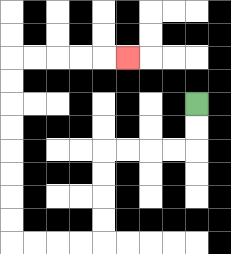{'start': '[8, 4]', 'end': '[5, 2]', 'path_directions': 'D,D,L,L,L,L,D,D,D,D,L,L,L,L,U,U,U,U,U,U,U,U,R,R,R,R,R', 'path_coordinates': '[[8, 4], [8, 5], [8, 6], [7, 6], [6, 6], [5, 6], [4, 6], [4, 7], [4, 8], [4, 9], [4, 10], [3, 10], [2, 10], [1, 10], [0, 10], [0, 9], [0, 8], [0, 7], [0, 6], [0, 5], [0, 4], [0, 3], [0, 2], [1, 2], [2, 2], [3, 2], [4, 2], [5, 2]]'}